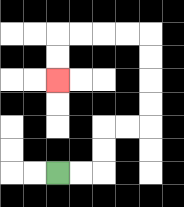{'start': '[2, 7]', 'end': '[2, 3]', 'path_directions': 'R,R,U,U,R,R,U,U,U,U,L,L,L,L,D,D', 'path_coordinates': '[[2, 7], [3, 7], [4, 7], [4, 6], [4, 5], [5, 5], [6, 5], [6, 4], [6, 3], [6, 2], [6, 1], [5, 1], [4, 1], [3, 1], [2, 1], [2, 2], [2, 3]]'}